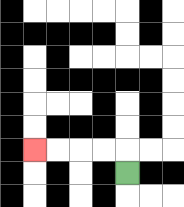{'start': '[5, 7]', 'end': '[1, 6]', 'path_directions': 'U,L,L,L,L', 'path_coordinates': '[[5, 7], [5, 6], [4, 6], [3, 6], [2, 6], [1, 6]]'}